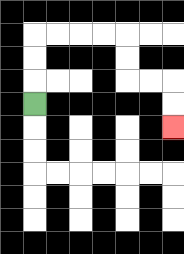{'start': '[1, 4]', 'end': '[7, 5]', 'path_directions': 'U,U,U,R,R,R,R,D,D,R,R,D,D', 'path_coordinates': '[[1, 4], [1, 3], [1, 2], [1, 1], [2, 1], [3, 1], [4, 1], [5, 1], [5, 2], [5, 3], [6, 3], [7, 3], [7, 4], [7, 5]]'}